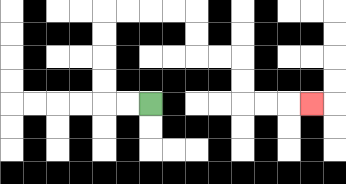{'start': '[6, 4]', 'end': '[13, 4]', 'path_directions': 'L,L,U,U,U,U,R,R,R,R,D,D,R,R,D,D,R,R,R', 'path_coordinates': '[[6, 4], [5, 4], [4, 4], [4, 3], [4, 2], [4, 1], [4, 0], [5, 0], [6, 0], [7, 0], [8, 0], [8, 1], [8, 2], [9, 2], [10, 2], [10, 3], [10, 4], [11, 4], [12, 4], [13, 4]]'}